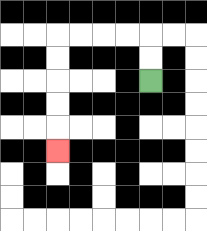{'start': '[6, 3]', 'end': '[2, 6]', 'path_directions': 'U,U,L,L,L,L,D,D,D,D,D', 'path_coordinates': '[[6, 3], [6, 2], [6, 1], [5, 1], [4, 1], [3, 1], [2, 1], [2, 2], [2, 3], [2, 4], [2, 5], [2, 6]]'}